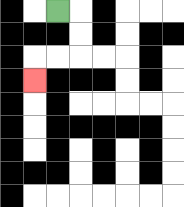{'start': '[2, 0]', 'end': '[1, 3]', 'path_directions': 'R,D,D,L,L,D', 'path_coordinates': '[[2, 0], [3, 0], [3, 1], [3, 2], [2, 2], [1, 2], [1, 3]]'}